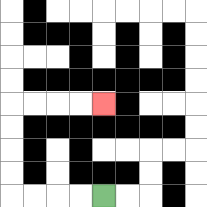{'start': '[4, 8]', 'end': '[4, 4]', 'path_directions': 'L,L,L,L,U,U,U,U,R,R,R,R', 'path_coordinates': '[[4, 8], [3, 8], [2, 8], [1, 8], [0, 8], [0, 7], [0, 6], [0, 5], [0, 4], [1, 4], [2, 4], [3, 4], [4, 4]]'}